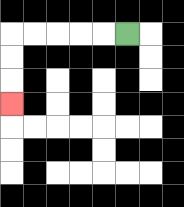{'start': '[5, 1]', 'end': '[0, 4]', 'path_directions': 'L,L,L,L,L,D,D,D', 'path_coordinates': '[[5, 1], [4, 1], [3, 1], [2, 1], [1, 1], [0, 1], [0, 2], [0, 3], [0, 4]]'}